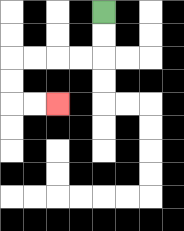{'start': '[4, 0]', 'end': '[2, 4]', 'path_directions': 'D,D,L,L,L,L,D,D,R,R', 'path_coordinates': '[[4, 0], [4, 1], [4, 2], [3, 2], [2, 2], [1, 2], [0, 2], [0, 3], [0, 4], [1, 4], [2, 4]]'}